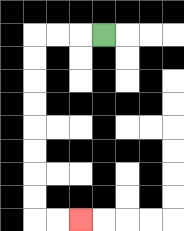{'start': '[4, 1]', 'end': '[3, 9]', 'path_directions': 'L,L,L,D,D,D,D,D,D,D,D,R,R', 'path_coordinates': '[[4, 1], [3, 1], [2, 1], [1, 1], [1, 2], [1, 3], [1, 4], [1, 5], [1, 6], [1, 7], [1, 8], [1, 9], [2, 9], [3, 9]]'}